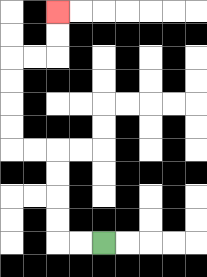{'start': '[4, 10]', 'end': '[2, 0]', 'path_directions': 'L,L,U,U,U,U,L,L,U,U,U,U,R,R,U,U', 'path_coordinates': '[[4, 10], [3, 10], [2, 10], [2, 9], [2, 8], [2, 7], [2, 6], [1, 6], [0, 6], [0, 5], [0, 4], [0, 3], [0, 2], [1, 2], [2, 2], [2, 1], [2, 0]]'}